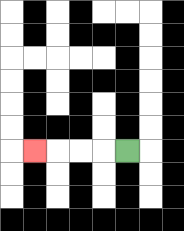{'start': '[5, 6]', 'end': '[1, 6]', 'path_directions': 'L,L,L,L', 'path_coordinates': '[[5, 6], [4, 6], [3, 6], [2, 6], [1, 6]]'}